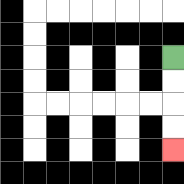{'start': '[7, 2]', 'end': '[7, 6]', 'path_directions': 'D,D,D,D', 'path_coordinates': '[[7, 2], [7, 3], [7, 4], [7, 5], [7, 6]]'}